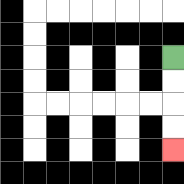{'start': '[7, 2]', 'end': '[7, 6]', 'path_directions': 'D,D,D,D', 'path_coordinates': '[[7, 2], [7, 3], [7, 4], [7, 5], [7, 6]]'}